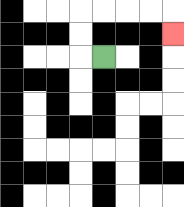{'start': '[4, 2]', 'end': '[7, 1]', 'path_directions': 'L,U,U,R,R,R,R,D', 'path_coordinates': '[[4, 2], [3, 2], [3, 1], [3, 0], [4, 0], [5, 0], [6, 0], [7, 0], [7, 1]]'}